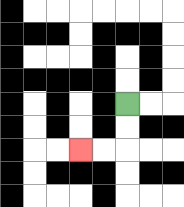{'start': '[5, 4]', 'end': '[3, 6]', 'path_directions': 'D,D,L,L', 'path_coordinates': '[[5, 4], [5, 5], [5, 6], [4, 6], [3, 6]]'}